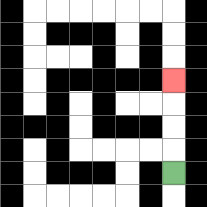{'start': '[7, 7]', 'end': '[7, 3]', 'path_directions': 'U,U,U,U', 'path_coordinates': '[[7, 7], [7, 6], [7, 5], [7, 4], [7, 3]]'}